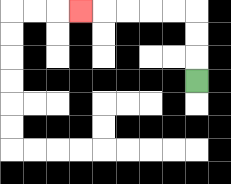{'start': '[8, 3]', 'end': '[3, 0]', 'path_directions': 'U,U,U,L,L,L,L,L', 'path_coordinates': '[[8, 3], [8, 2], [8, 1], [8, 0], [7, 0], [6, 0], [5, 0], [4, 0], [3, 0]]'}